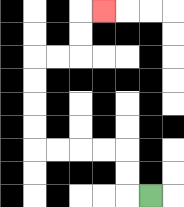{'start': '[6, 8]', 'end': '[4, 0]', 'path_directions': 'L,U,U,L,L,L,L,U,U,U,U,R,R,U,U,R', 'path_coordinates': '[[6, 8], [5, 8], [5, 7], [5, 6], [4, 6], [3, 6], [2, 6], [1, 6], [1, 5], [1, 4], [1, 3], [1, 2], [2, 2], [3, 2], [3, 1], [3, 0], [4, 0]]'}